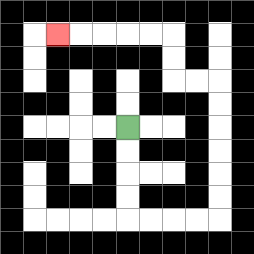{'start': '[5, 5]', 'end': '[2, 1]', 'path_directions': 'D,D,D,D,R,R,R,R,U,U,U,U,U,U,L,L,U,U,L,L,L,L,L', 'path_coordinates': '[[5, 5], [5, 6], [5, 7], [5, 8], [5, 9], [6, 9], [7, 9], [8, 9], [9, 9], [9, 8], [9, 7], [9, 6], [9, 5], [9, 4], [9, 3], [8, 3], [7, 3], [7, 2], [7, 1], [6, 1], [5, 1], [4, 1], [3, 1], [2, 1]]'}